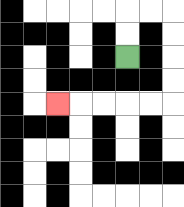{'start': '[5, 2]', 'end': '[2, 4]', 'path_directions': 'U,U,R,R,D,D,D,D,L,L,L,L,L', 'path_coordinates': '[[5, 2], [5, 1], [5, 0], [6, 0], [7, 0], [7, 1], [7, 2], [7, 3], [7, 4], [6, 4], [5, 4], [4, 4], [3, 4], [2, 4]]'}